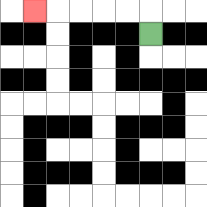{'start': '[6, 1]', 'end': '[1, 0]', 'path_directions': 'U,L,L,L,L,L', 'path_coordinates': '[[6, 1], [6, 0], [5, 0], [4, 0], [3, 0], [2, 0], [1, 0]]'}